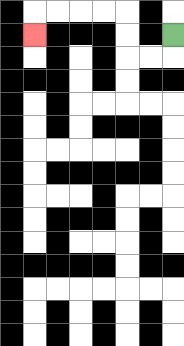{'start': '[7, 1]', 'end': '[1, 1]', 'path_directions': 'D,L,L,U,U,L,L,L,L,D', 'path_coordinates': '[[7, 1], [7, 2], [6, 2], [5, 2], [5, 1], [5, 0], [4, 0], [3, 0], [2, 0], [1, 0], [1, 1]]'}